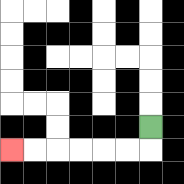{'start': '[6, 5]', 'end': '[0, 6]', 'path_directions': 'D,L,L,L,L,L,L', 'path_coordinates': '[[6, 5], [6, 6], [5, 6], [4, 6], [3, 6], [2, 6], [1, 6], [0, 6]]'}